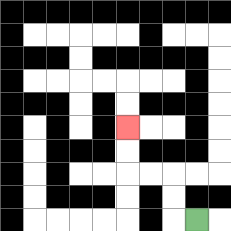{'start': '[8, 9]', 'end': '[5, 5]', 'path_directions': 'L,U,U,L,L,U,U', 'path_coordinates': '[[8, 9], [7, 9], [7, 8], [7, 7], [6, 7], [5, 7], [5, 6], [5, 5]]'}